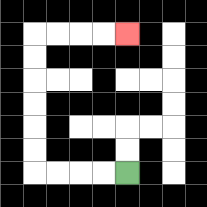{'start': '[5, 7]', 'end': '[5, 1]', 'path_directions': 'L,L,L,L,U,U,U,U,U,U,R,R,R,R', 'path_coordinates': '[[5, 7], [4, 7], [3, 7], [2, 7], [1, 7], [1, 6], [1, 5], [1, 4], [1, 3], [1, 2], [1, 1], [2, 1], [3, 1], [4, 1], [5, 1]]'}